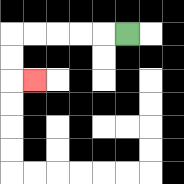{'start': '[5, 1]', 'end': '[1, 3]', 'path_directions': 'L,L,L,L,L,D,D,R', 'path_coordinates': '[[5, 1], [4, 1], [3, 1], [2, 1], [1, 1], [0, 1], [0, 2], [0, 3], [1, 3]]'}